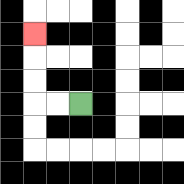{'start': '[3, 4]', 'end': '[1, 1]', 'path_directions': 'L,L,U,U,U', 'path_coordinates': '[[3, 4], [2, 4], [1, 4], [1, 3], [1, 2], [1, 1]]'}